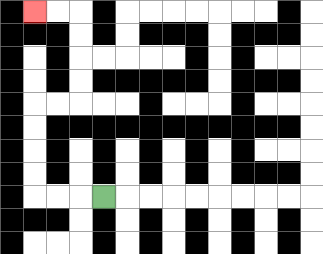{'start': '[4, 8]', 'end': '[1, 0]', 'path_directions': 'L,L,L,U,U,U,U,R,R,U,U,U,U,L,L', 'path_coordinates': '[[4, 8], [3, 8], [2, 8], [1, 8], [1, 7], [1, 6], [1, 5], [1, 4], [2, 4], [3, 4], [3, 3], [3, 2], [3, 1], [3, 0], [2, 0], [1, 0]]'}